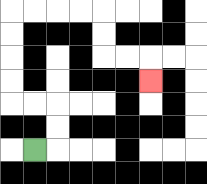{'start': '[1, 6]', 'end': '[6, 3]', 'path_directions': 'R,U,U,L,L,U,U,U,U,R,R,R,R,D,D,R,R,D', 'path_coordinates': '[[1, 6], [2, 6], [2, 5], [2, 4], [1, 4], [0, 4], [0, 3], [0, 2], [0, 1], [0, 0], [1, 0], [2, 0], [3, 0], [4, 0], [4, 1], [4, 2], [5, 2], [6, 2], [6, 3]]'}